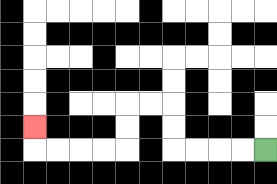{'start': '[11, 6]', 'end': '[1, 5]', 'path_directions': 'L,L,L,L,U,U,L,L,D,D,L,L,L,L,U', 'path_coordinates': '[[11, 6], [10, 6], [9, 6], [8, 6], [7, 6], [7, 5], [7, 4], [6, 4], [5, 4], [5, 5], [5, 6], [4, 6], [3, 6], [2, 6], [1, 6], [1, 5]]'}